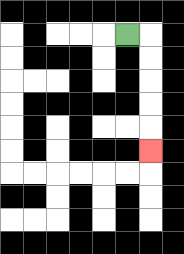{'start': '[5, 1]', 'end': '[6, 6]', 'path_directions': 'R,D,D,D,D,D', 'path_coordinates': '[[5, 1], [6, 1], [6, 2], [6, 3], [6, 4], [6, 5], [6, 6]]'}